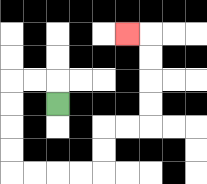{'start': '[2, 4]', 'end': '[5, 1]', 'path_directions': 'U,L,L,D,D,D,D,R,R,R,R,U,U,R,R,U,U,U,U,L', 'path_coordinates': '[[2, 4], [2, 3], [1, 3], [0, 3], [0, 4], [0, 5], [0, 6], [0, 7], [1, 7], [2, 7], [3, 7], [4, 7], [4, 6], [4, 5], [5, 5], [6, 5], [6, 4], [6, 3], [6, 2], [6, 1], [5, 1]]'}